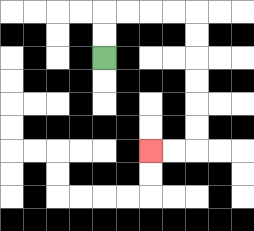{'start': '[4, 2]', 'end': '[6, 6]', 'path_directions': 'U,U,R,R,R,R,D,D,D,D,D,D,L,L', 'path_coordinates': '[[4, 2], [4, 1], [4, 0], [5, 0], [6, 0], [7, 0], [8, 0], [8, 1], [8, 2], [8, 3], [8, 4], [8, 5], [8, 6], [7, 6], [6, 6]]'}